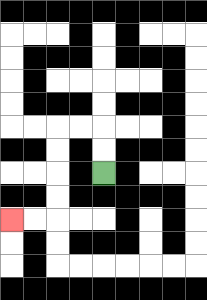{'start': '[4, 7]', 'end': '[0, 9]', 'path_directions': 'U,U,L,L,D,D,D,D,L,L', 'path_coordinates': '[[4, 7], [4, 6], [4, 5], [3, 5], [2, 5], [2, 6], [2, 7], [2, 8], [2, 9], [1, 9], [0, 9]]'}